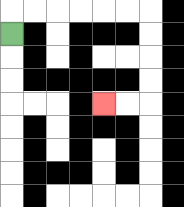{'start': '[0, 1]', 'end': '[4, 4]', 'path_directions': 'U,R,R,R,R,R,R,D,D,D,D,L,L', 'path_coordinates': '[[0, 1], [0, 0], [1, 0], [2, 0], [3, 0], [4, 0], [5, 0], [6, 0], [6, 1], [6, 2], [6, 3], [6, 4], [5, 4], [4, 4]]'}